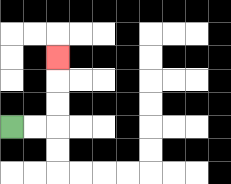{'start': '[0, 5]', 'end': '[2, 2]', 'path_directions': 'R,R,U,U,U', 'path_coordinates': '[[0, 5], [1, 5], [2, 5], [2, 4], [2, 3], [2, 2]]'}